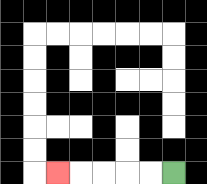{'start': '[7, 7]', 'end': '[2, 7]', 'path_directions': 'L,L,L,L,L', 'path_coordinates': '[[7, 7], [6, 7], [5, 7], [4, 7], [3, 7], [2, 7]]'}